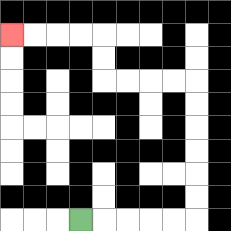{'start': '[3, 9]', 'end': '[0, 1]', 'path_directions': 'R,R,R,R,R,U,U,U,U,U,U,L,L,L,L,U,U,L,L,L,L', 'path_coordinates': '[[3, 9], [4, 9], [5, 9], [6, 9], [7, 9], [8, 9], [8, 8], [8, 7], [8, 6], [8, 5], [8, 4], [8, 3], [7, 3], [6, 3], [5, 3], [4, 3], [4, 2], [4, 1], [3, 1], [2, 1], [1, 1], [0, 1]]'}